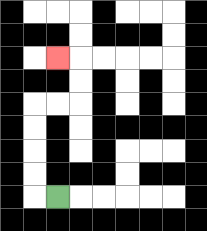{'start': '[2, 8]', 'end': '[2, 2]', 'path_directions': 'L,U,U,U,U,R,R,U,U,L', 'path_coordinates': '[[2, 8], [1, 8], [1, 7], [1, 6], [1, 5], [1, 4], [2, 4], [3, 4], [3, 3], [3, 2], [2, 2]]'}